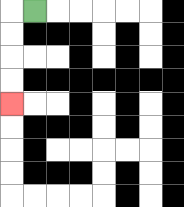{'start': '[1, 0]', 'end': '[0, 4]', 'path_directions': 'L,D,D,D,D', 'path_coordinates': '[[1, 0], [0, 0], [0, 1], [0, 2], [0, 3], [0, 4]]'}